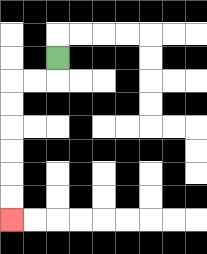{'start': '[2, 2]', 'end': '[0, 9]', 'path_directions': 'D,L,L,D,D,D,D,D,D', 'path_coordinates': '[[2, 2], [2, 3], [1, 3], [0, 3], [0, 4], [0, 5], [0, 6], [0, 7], [0, 8], [0, 9]]'}